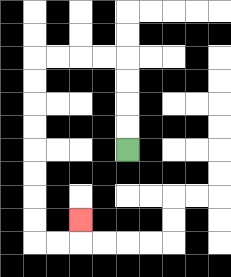{'start': '[5, 6]', 'end': '[3, 9]', 'path_directions': 'U,U,U,U,L,L,L,L,D,D,D,D,D,D,D,D,R,R,U', 'path_coordinates': '[[5, 6], [5, 5], [5, 4], [5, 3], [5, 2], [4, 2], [3, 2], [2, 2], [1, 2], [1, 3], [1, 4], [1, 5], [1, 6], [1, 7], [1, 8], [1, 9], [1, 10], [2, 10], [3, 10], [3, 9]]'}